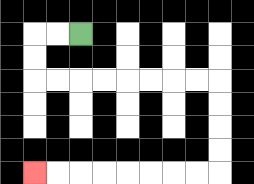{'start': '[3, 1]', 'end': '[1, 7]', 'path_directions': 'L,L,D,D,R,R,R,R,R,R,R,R,D,D,D,D,L,L,L,L,L,L,L,L', 'path_coordinates': '[[3, 1], [2, 1], [1, 1], [1, 2], [1, 3], [2, 3], [3, 3], [4, 3], [5, 3], [6, 3], [7, 3], [8, 3], [9, 3], [9, 4], [9, 5], [9, 6], [9, 7], [8, 7], [7, 7], [6, 7], [5, 7], [4, 7], [3, 7], [2, 7], [1, 7]]'}